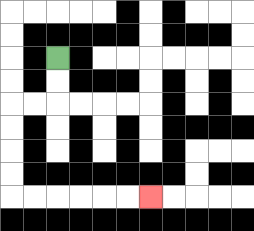{'start': '[2, 2]', 'end': '[6, 8]', 'path_directions': 'D,D,L,L,D,D,D,D,R,R,R,R,R,R', 'path_coordinates': '[[2, 2], [2, 3], [2, 4], [1, 4], [0, 4], [0, 5], [0, 6], [0, 7], [0, 8], [1, 8], [2, 8], [3, 8], [4, 8], [5, 8], [6, 8]]'}